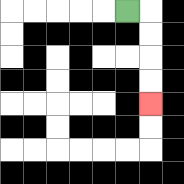{'start': '[5, 0]', 'end': '[6, 4]', 'path_directions': 'R,D,D,D,D', 'path_coordinates': '[[5, 0], [6, 0], [6, 1], [6, 2], [6, 3], [6, 4]]'}